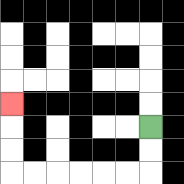{'start': '[6, 5]', 'end': '[0, 4]', 'path_directions': 'D,D,L,L,L,L,L,L,U,U,U', 'path_coordinates': '[[6, 5], [6, 6], [6, 7], [5, 7], [4, 7], [3, 7], [2, 7], [1, 7], [0, 7], [0, 6], [0, 5], [0, 4]]'}